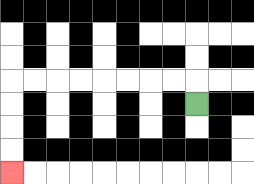{'start': '[8, 4]', 'end': '[0, 7]', 'path_directions': 'U,L,L,L,L,L,L,L,L,D,D,D,D', 'path_coordinates': '[[8, 4], [8, 3], [7, 3], [6, 3], [5, 3], [4, 3], [3, 3], [2, 3], [1, 3], [0, 3], [0, 4], [0, 5], [0, 6], [0, 7]]'}